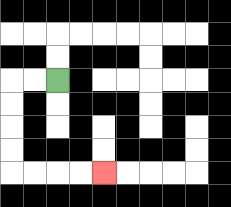{'start': '[2, 3]', 'end': '[4, 7]', 'path_directions': 'L,L,D,D,D,D,R,R,R,R', 'path_coordinates': '[[2, 3], [1, 3], [0, 3], [0, 4], [0, 5], [0, 6], [0, 7], [1, 7], [2, 7], [3, 7], [4, 7]]'}